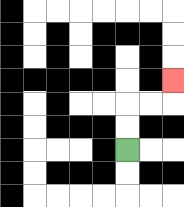{'start': '[5, 6]', 'end': '[7, 3]', 'path_directions': 'U,U,R,R,U', 'path_coordinates': '[[5, 6], [5, 5], [5, 4], [6, 4], [7, 4], [7, 3]]'}